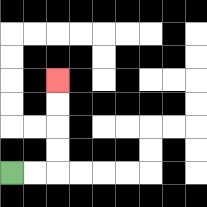{'start': '[0, 7]', 'end': '[2, 3]', 'path_directions': 'R,R,U,U,U,U', 'path_coordinates': '[[0, 7], [1, 7], [2, 7], [2, 6], [2, 5], [2, 4], [2, 3]]'}